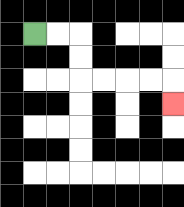{'start': '[1, 1]', 'end': '[7, 4]', 'path_directions': 'R,R,D,D,R,R,R,R,D', 'path_coordinates': '[[1, 1], [2, 1], [3, 1], [3, 2], [3, 3], [4, 3], [5, 3], [6, 3], [7, 3], [7, 4]]'}